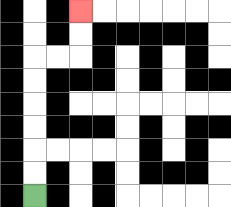{'start': '[1, 8]', 'end': '[3, 0]', 'path_directions': 'U,U,U,U,U,U,R,R,U,U', 'path_coordinates': '[[1, 8], [1, 7], [1, 6], [1, 5], [1, 4], [1, 3], [1, 2], [2, 2], [3, 2], [3, 1], [3, 0]]'}